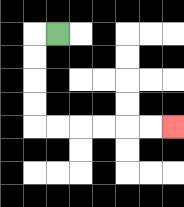{'start': '[2, 1]', 'end': '[7, 5]', 'path_directions': 'L,D,D,D,D,R,R,R,R,R,R', 'path_coordinates': '[[2, 1], [1, 1], [1, 2], [1, 3], [1, 4], [1, 5], [2, 5], [3, 5], [4, 5], [5, 5], [6, 5], [7, 5]]'}